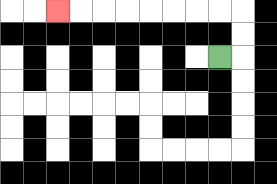{'start': '[9, 2]', 'end': '[2, 0]', 'path_directions': 'R,U,U,L,L,L,L,L,L,L,L', 'path_coordinates': '[[9, 2], [10, 2], [10, 1], [10, 0], [9, 0], [8, 0], [7, 0], [6, 0], [5, 0], [4, 0], [3, 0], [2, 0]]'}